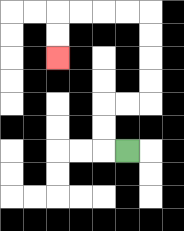{'start': '[5, 6]', 'end': '[2, 2]', 'path_directions': 'L,U,U,R,R,U,U,U,U,L,L,L,L,D,D', 'path_coordinates': '[[5, 6], [4, 6], [4, 5], [4, 4], [5, 4], [6, 4], [6, 3], [6, 2], [6, 1], [6, 0], [5, 0], [4, 0], [3, 0], [2, 0], [2, 1], [2, 2]]'}